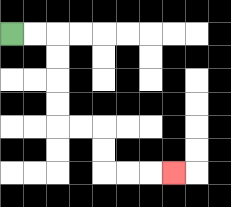{'start': '[0, 1]', 'end': '[7, 7]', 'path_directions': 'R,R,D,D,D,D,R,R,D,D,R,R,R', 'path_coordinates': '[[0, 1], [1, 1], [2, 1], [2, 2], [2, 3], [2, 4], [2, 5], [3, 5], [4, 5], [4, 6], [4, 7], [5, 7], [6, 7], [7, 7]]'}